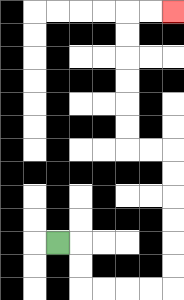{'start': '[2, 10]', 'end': '[7, 0]', 'path_directions': 'R,D,D,R,R,R,R,U,U,U,U,U,U,L,L,U,U,U,U,U,U,R,R', 'path_coordinates': '[[2, 10], [3, 10], [3, 11], [3, 12], [4, 12], [5, 12], [6, 12], [7, 12], [7, 11], [7, 10], [7, 9], [7, 8], [7, 7], [7, 6], [6, 6], [5, 6], [5, 5], [5, 4], [5, 3], [5, 2], [5, 1], [5, 0], [6, 0], [7, 0]]'}